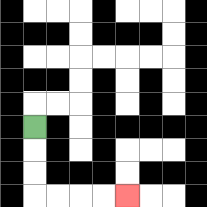{'start': '[1, 5]', 'end': '[5, 8]', 'path_directions': 'D,D,D,R,R,R,R', 'path_coordinates': '[[1, 5], [1, 6], [1, 7], [1, 8], [2, 8], [3, 8], [4, 8], [5, 8]]'}